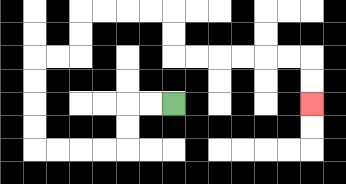{'start': '[7, 4]', 'end': '[13, 4]', 'path_directions': 'L,L,D,D,L,L,L,L,U,U,U,U,R,R,U,U,R,R,R,R,D,D,R,R,R,R,R,R,D,D', 'path_coordinates': '[[7, 4], [6, 4], [5, 4], [5, 5], [5, 6], [4, 6], [3, 6], [2, 6], [1, 6], [1, 5], [1, 4], [1, 3], [1, 2], [2, 2], [3, 2], [3, 1], [3, 0], [4, 0], [5, 0], [6, 0], [7, 0], [7, 1], [7, 2], [8, 2], [9, 2], [10, 2], [11, 2], [12, 2], [13, 2], [13, 3], [13, 4]]'}